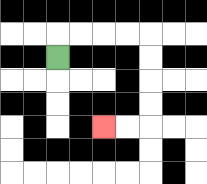{'start': '[2, 2]', 'end': '[4, 5]', 'path_directions': 'U,R,R,R,R,D,D,D,D,L,L', 'path_coordinates': '[[2, 2], [2, 1], [3, 1], [4, 1], [5, 1], [6, 1], [6, 2], [6, 3], [6, 4], [6, 5], [5, 5], [4, 5]]'}